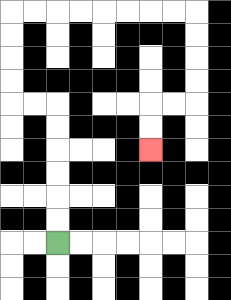{'start': '[2, 10]', 'end': '[6, 6]', 'path_directions': 'U,U,U,U,U,U,L,L,U,U,U,U,R,R,R,R,R,R,R,R,D,D,D,D,L,L,D,D', 'path_coordinates': '[[2, 10], [2, 9], [2, 8], [2, 7], [2, 6], [2, 5], [2, 4], [1, 4], [0, 4], [0, 3], [0, 2], [0, 1], [0, 0], [1, 0], [2, 0], [3, 0], [4, 0], [5, 0], [6, 0], [7, 0], [8, 0], [8, 1], [8, 2], [8, 3], [8, 4], [7, 4], [6, 4], [6, 5], [6, 6]]'}